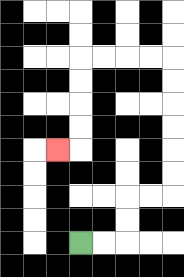{'start': '[3, 10]', 'end': '[2, 6]', 'path_directions': 'R,R,U,U,R,R,U,U,U,U,U,U,L,L,L,L,D,D,D,D,L', 'path_coordinates': '[[3, 10], [4, 10], [5, 10], [5, 9], [5, 8], [6, 8], [7, 8], [7, 7], [7, 6], [7, 5], [7, 4], [7, 3], [7, 2], [6, 2], [5, 2], [4, 2], [3, 2], [3, 3], [3, 4], [3, 5], [3, 6], [2, 6]]'}